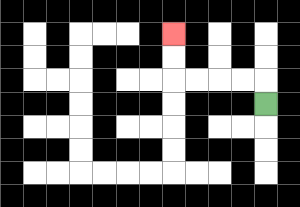{'start': '[11, 4]', 'end': '[7, 1]', 'path_directions': 'U,L,L,L,L,U,U', 'path_coordinates': '[[11, 4], [11, 3], [10, 3], [9, 3], [8, 3], [7, 3], [7, 2], [7, 1]]'}